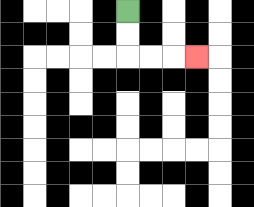{'start': '[5, 0]', 'end': '[8, 2]', 'path_directions': 'D,D,R,R,R', 'path_coordinates': '[[5, 0], [5, 1], [5, 2], [6, 2], [7, 2], [8, 2]]'}